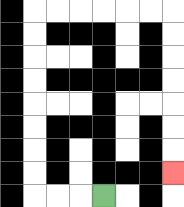{'start': '[4, 8]', 'end': '[7, 7]', 'path_directions': 'L,L,L,U,U,U,U,U,U,U,U,R,R,R,R,R,R,D,D,D,D,D,D,D', 'path_coordinates': '[[4, 8], [3, 8], [2, 8], [1, 8], [1, 7], [1, 6], [1, 5], [1, 4], [1, 3], [1, 2], [1, 1], [1, 0], [2, 0], [3, 0], [4, 0], [5, 0], [6, 0], [7, 0], [7, 1], [7, 2], [7, 3], [7, 4], [7, 5], [7, 6], [7, 7]]'}